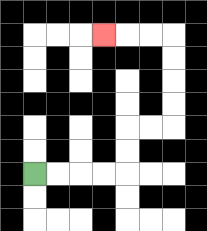{'start': '[1, 7]', 'end': '[4, 1]', 'path_directions': 'R,R,R,R,U,U,R,R,U,U,U,U,L,L,L', 'path_coordinates': '[[1, 7], [2, 7], [3, 7], [4, 7], [5, 7], [5, 6], [5, 5], [6, 5], [7, 5], [7, 4], [7, 3], [7, 2], [7, 1], [6, 1], [5, 1], [4, 1]]'}